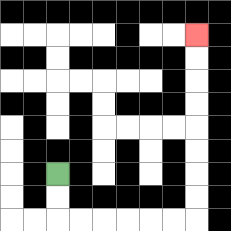{'start': '[2, 7]', 'end': '[8, 1]', 'path_directions': 'D,D,R,R,R,R,R,R,U,U,U,U,U,U,U,U', 'path_coordinates': '[[2, 7], [2, 8], [2, 9], [3, 9], [4, 9], [5, 9], [6, 9], [7, 9], [8, 9], [8, 8], [8, 7], [8, 6], [8, 5], [8, 4], [8, 3], [8, 2], [8, 1]]'}